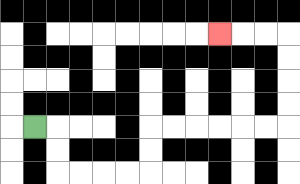{'start': '[1, 5]', 'end': '[9, 1]', 'path_directions': 'R,D,D,R,R,R,R,U,U,R,R,R,R,R,R,U,U,U,U,L,L,L', 'path_coordinates': '[[1, 5], [2, 5], [2, 6], [2, 7], [3, 7], [4, 7], [5, 7], [6, 7], [6, 6], [6, 5], [7, 5], [8, 5], [9, 5], [10, 5], [11, 5], [12, 5], [12, 4], [12, 3], [12, 2], [12, 1], [11, 1], [10, 1], [9, 1]]'}